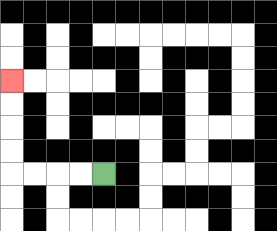{'start': '[4, 7]', 'end': '[0, 3]', 'path_directions': 'L,L,L,L,U,U,U,U', 'path_coordinates': '[[4, 7], [3, 7], [2, 7], [1, 7], [0, 7], [0, 6], [0, 5], [0, 4], [0, 3]]'}